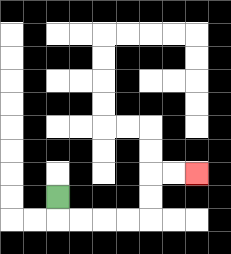{'start': '[2, 8]', 'end': '[8, 7]', 'path_directions': 'D,R,R,R,R,U,U,R,R', 'path_coordinates': '[[2, 8], [2, 9], [3, 9], [4, 9], [5, 9], [6, 9], [6, 8], [6, 7], [7, 7], [8, 7]]'}